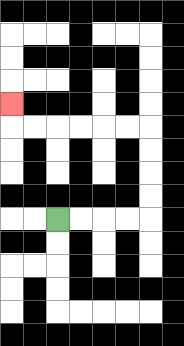{'start': '[2, 9]', 'end': '[0, 4]', 'path_directions': 'R,R,R,R,U,U,U,U,L,L,L,L,L,L,U', 'path_coordinates': '[[2, 9], [3, 9], [4, 9], [5, 9], [6, 9], [6, 8], [6, 7], [6, 6], [6, 5], [5, 5], [4, 5], [3, 5], [2, 5], [1, 5], [0, 5], [0, 4]]'}